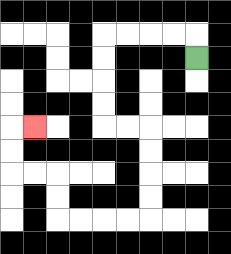{'start': '[8, 2]', 'end': '[1, 5]', 'path_directions': 'U,L,L,L,L,D,D,D,D,R,R,D,D,D,D,L,L,L,L,U,U,L,L,U,U,R', 'path_coordinates': '[[8, 2], [8, 1], [7, 1], [6, 1], [5, 1], [4, 1], [4, 2], [4, 3], [4, 4], [4, 5], [5, 5], [6, 5], [6, 6], [6, 7], [6, 8], [6, 9], [5, 9], [4, 9], [3, 9], [2, 9], [2, 8], [2, 7], [1, 7], [0, 7], [0, 6], [0, 5], [1, 5]]'}